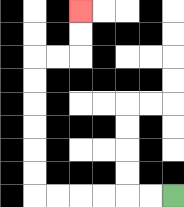{'start': '[7, 8]', 'end': '[3, 0]', 'path_directions': 'L,L,L,L,L,L,U,U,U,U,U,U,R,R,U,U', 'path_coordinates': '[[7, 8], [6, 8], [5, 8], [4, 8], [3, 8], [2, 8], [1, 8], [1, 7], [1, 6], [1, 5], [1, 4], [1, 3], [1, 2], [2, 2], [3, 2], [3, 1], [3, 0]]'}